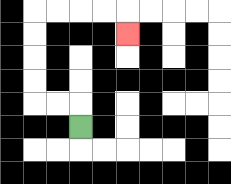{'start': '[3, 5]', 'end': '[5, 1]', 'path_directions': 'U,L,L,U,U,U,U,R,R,R,R,D', 'path_coordinates': '[[3, 5], [3, 4], [2, 4], [1, 4], [1, 3], [1, 2], [1, 1], [1, 0], [2, 0], [3, 0], [4, 0], [5, 0], [5, 1]]'}